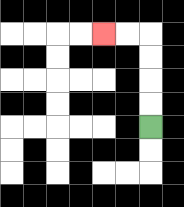{'start': '[6, 5]', 'end': '[4, 1]', 'path_directions': 'U,U,U,U,L,L', 'path_coordinates': '[[6, 5], [6, 4], [6, 3], [6, 2], [6, 1], [5, 1], [4, 1]]'}